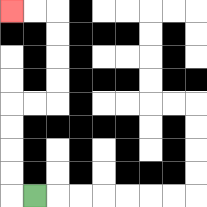{'start': '[1, 8]', 'end': '[0, 0]', 'path_directions': 'L,U,U,U,U,R,R,U,U,U,U,L,L', 'path_coordinates': '[[1, 8], [0, 8], [0, 7], [0, 6], [0, 5], [0, 4], [1, 4], [2, 4], [2, 3], [2, 2], [2, 1], [2, 0], [1, 0], [0, 0]]'}